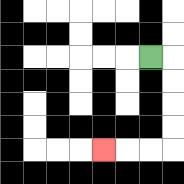{'start': '[6, 2]', 'end': '[4, 6]', 'path_directions': 'R,D,D,D,D,L,L,L', 'path_coordinates': '[[6, 2], [7, 2], [7, 3], [7, 4], [7, 5], [7, 6], [6, 6], [5, 6], [4, 6]]'}